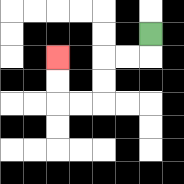{'start': '[6, 1]', 'end': '[2, 2]', 'path_directions': 'D,L,L,D,D,L,L,U,U', 'path_coordinates': '[[6, 1], [6, 2], [5, 2], [4, 2], [4, 3], [4, 4], [3, 4], [2, 4], [2, 3], [2, 2]]'}